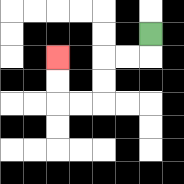{'start': '[6, 1]', 'end': '[2, 2]', 'path_directions': 'D,L,L,D,D,L,L,U,U', 'path_coordinates': '[[6, 1], [6, 2], [5, 2], [4, 2], [4, 3], [4, 4], [3, 4], [2, 4], [2, 3], [2, 2]]'}